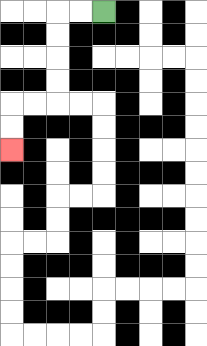{'start': '[4, 0]', 'end': '[0, 6]', 'path_directions': 'L,L,D,D,D,D,L,L,D,D', 'path_coordinates': '[[4, 0], [3, 0], [2, 0], [2, 1], [2, 2], [2, 3], [2, 4], [1, 4], [0, 4], [0, 5], [0, 6]]'}